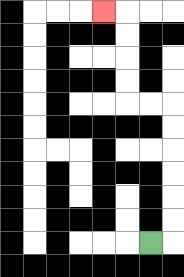{'start': '[6, 10]', 'end': '[4, 0]', 'path_directions': 'R,U,U,U,U,U,U,L,L,U,U,U,U,L', 'path_coordinates': '[[6, 10], [7, 10], [7, 9], [7, 8], [7, 7], [7, 6], [7, 5], [7, 4], [6, 4], [5, 4], [5, 3], [5, 2], [5, 1], [5, 0], [4, 0]]'}